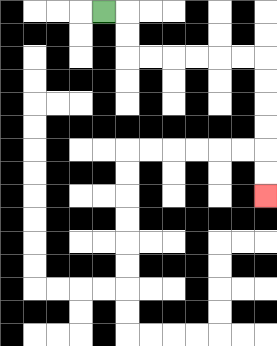{'start': '[4, 0]', 'end': '[11, 8]', 'path_directions': 'R,D,D,R,R,R,R,R,R,D,D,D,D,D,D', 'path_coordinates': '[[4, 0], [5, 0], [5, 1], [5, 2], [6, 2], [7, 2], [8, 2], [9, 2], [10, 2], [11, 2], [11, 3], [11, 4], [11, 5], [11, 6], [11, 7], [11, 8]]'}